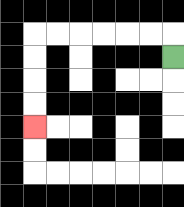{'start': '[7, 2]', 'end': '[1, 5]', 'path_directions': 'U,L,L,L,L,L,L,D,D,D,D', 'path_coordinates': '[[7, 2], [7, 1], [6, 1], [5, 1], [4, 1], [3, 1], [2, 1], [1, 1], [1, 2], [1, 3], [1, 4], [1, 5]]'}